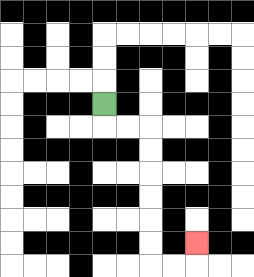{'start': '[4, 4]', 'end': '[8, 10]', 'path_directions': 'D,R,R,D,D,D,D,D,D,R,R,U', 'path_coordinates': '[[4, 4], [4, 5], [5, 5], [6, 5], [6, 6], [6, 7], [6, 8], [6, 9], [6, 10], [6, 11], [7, 11], [8, 11], [8, 10]]'}